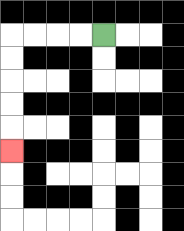{'start': '[4, 1]', 'end': '[0, 6]', 'path_directions': 'L,L,L,L,D,D,D,D,D', 'path_coordinates': '[[4, 1], [3, 1], [2, 1], [1, 1], [0, 1], [0, 2], [0, 3], [0, 4], [0, 5], [0, 6]]'}